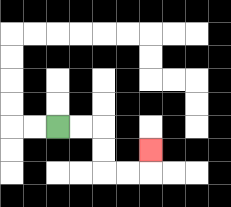{'start': '[2, 5]', 'end': '[6, 6]', 'path_directions': 'R,R,D,D,R,R,U', 'path_coordinates': '[[2, 5], [3, 5], [4, 5], [4, 6], [4, 7], [5, 7], [6, 7], [6, 6]]'}